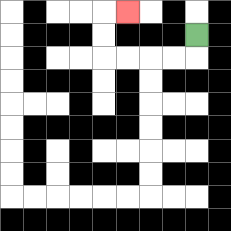{'start': '[8, 1]', 'end': '[5, 0]', 'path_directions': 'D,L,L,L,L,U,U,R', 'path_coordinates': '[[8, 1], [8, 2], [7, 2], [6, 2], [5, 2], [4, 2], [4, 1], [4, 0], [5, 0]]'}